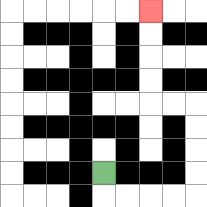{'start': '[4, 7]', 'end': '[6, 0]', 'path_directions': 'D,R,R,R,R,U,U,U,U,L,L,U,U,U,U', 'path_coordinates': '[[4, 7], [4, 8], [5, 8], [6, 8], [7, 8], [8, 8], [8, 7], [8, 6], [8, 5], [8, 4], [7, 4], [6, 4], [6, 3], [6, 2], [6, 1], [6, 0]]'}